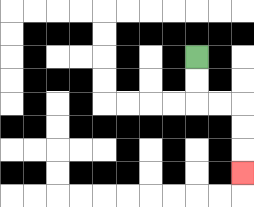{'start': '[8, 2]', 'end': '[10, 7]', 'path_directions': 'D,D,R,R,D,D,D', 'path_coordinates': '[[8, 2], [8, 3], [8, 4], [9, 4], [10, 4], [10, 5], [10, 6], [10, 7]]'}